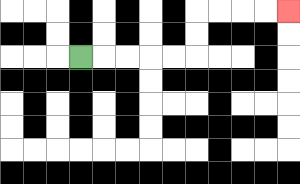{'start': '[3, 2]', 'end': '[12, 0]', 'path_directions': 'R,R,R,R,R,U,U,R,R,R,R', 'path_coordinates': '[[3, 2], [4, 2], [5, 2], [6, 2], [7, 2], [8, 2], [8, 1], [8, 0], [9, 0], [10, 0], [11, 0], [12, 0]]'}